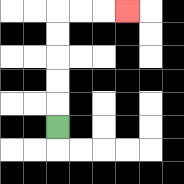{'start': '[2, 5]', 'end': '[5, 0]', 'path_directions': 'U,U,U,U,U,R,R,R', 'path_coordinates': '[[2, 5], [2, 4], [2, 3], [2, 2], [2, 1], [2, 0], [3, 0], [4, 0], [5, 0]]'}